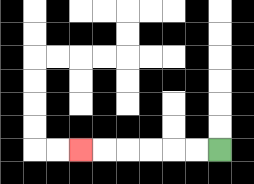{'start': '[9, 6]', 'end': '[3, 6]', 'path_directions': 'L,L,L,L,L,L', 'path_coordinates': '[[9, 6], [8, 6], [7, 6], [6, 6], [5, 6], [4, 6], [3, 6]]'}